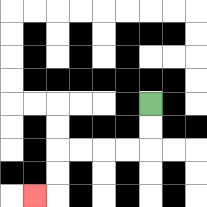{'start': '[6, 4]', 'end': '[1, 8]', 'path_directions': 'D,D,L,L,L,L,D,D,L', 'path_coordinates': '[[6, 4], [6, 5], [6, 6], [5, 6], [4, 6], [3, 6], [2, 6], [2, 7], [2, 8], [1, 8]]'}